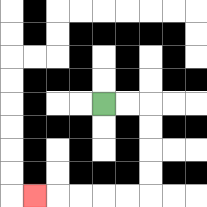{'start': '[4, 4]', 'end': '[1, 8]', 'path_directions': 'R,R,D,D,D,D,L,L,L,L,L', 'path_coordinates': '[[4, 4], [5, 4], [6, 4], [6, 5], [6, 6], [6, 7], [6, 8], [5, 8], [4, 8], [3, 8], [2, 8], [1, 8]]'}